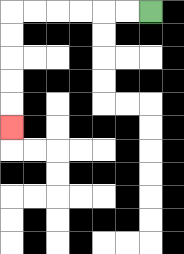{'start': '[6, 0]', 'end': '[0, 5]', 'path_directions': 'L,L,L,L,L,L,D,D,D,D,D', 'path_coordinates': '[[6, 0], [5, 0], [4, 0], [3, 0], [2, 0], [1, 0], [0, 0], [0, 1], [0, 2], [0, 3], [0, 4], [0, 5]]'}